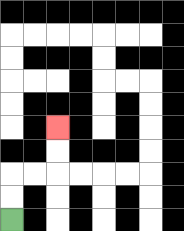{'start': '[0, 9]', 'end': '[2, 5]', 'path_directions': 'U,U,R,R,U,U', 'path_coordinates': '[[0, 9], [0, 8], [0, 7], [1, 7], [2, 7], [2, 6], [2, 5]]'}